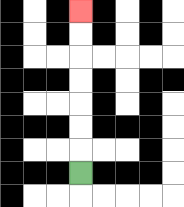{'start': '[3, 7]', 'end': '[3, 0]', 'path_directions': 'U,U,U,U,U,U,U', 'path_coordinates': '[[3, 7], [3, 6], [3, 5], [3, 4], [3, 3], [3, 2], [3, 1], [3, 0]]'}